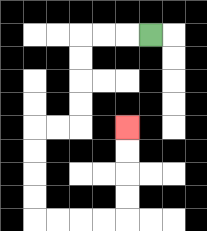{'start': '[6, 1]', 'end': '[5, 5]', 'path_directions': 'L,L,L,D,D,D,D,L,L,D,D,D,D,R,R,R,R,U,U,U,U', 'path_coordinates': '[[6, 1], [5, 1], [4, 1], [3, 1], [3, 2], [3, 3], [3, 4], [3, 5], [2, 5], [1, 5], [1, 6], [1, 7], [1, 8], [1, 9], [2, 9], [3, 9], [4, 9], [5, 9], [5, 8], [5, 7], [5, 6], [5, 5]]'}